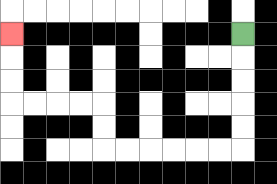{'start': '[10, 1]', 'end': '[0, 1]', 'path_directions': 'D,D,D,D,D,L,L,L,L,L,L,U,U,L,L,L,L,U,U,U', 'path_coordinates': '[[10, 1], [10, 2], [10, 3], [10, 4], [10, 5], [10, 6], [9, 6], [8, 6], [7, 6], [6, 6], [5, 6], [4, 6], [4, 5], [4, 4], [3, 4], [2, 4], [1, 4], [0, 4], [0, 3], [0, 2], [0, 1]]'}